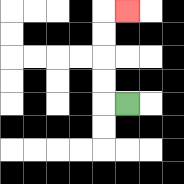{'start': '[5, 4]', 'end': '[5, 0]', 'path_directions': 'L,U,U,U,U,R', 'path_coordinates': '[[5, 4], [4, 4], [4, 3], [4, 2], [4, 1], [4, 0], [5, 0]]'}